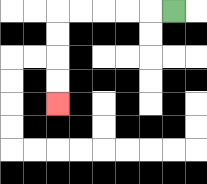{'start': '[7, 0]', 'end': '[2, 4]', 'path_directions': 'L,L,L,L,L,D,D,D,D', 'path_coordinates': '[[7, 0], [6, 0], [5, 0], [4, 0], [3, 0], [2, 0], [2, 1], [2, 2], [2, 3], [2, 4]]'}